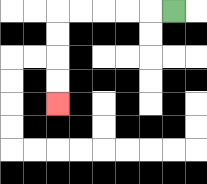{'start': '[7, 0]', 'end': '[2, 4]', 'path_directions': 'L,L,L,L,L,D,D,D,D', 'path_coordinates': '[[7, 0], [6, 0], [5, 0], [4, 0], [3, 0], [2, 0], [2, 1], [2, 2], [2, 3], [2, 4]]'}